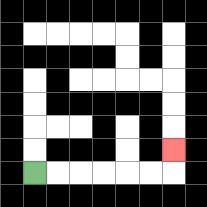{'start': '[1, 7]', 'end': '[7, 6]', 'path_directions': 'R,R,R,R,R,R,U', 'path_coordinates': '[[1, 7], [2, 7], [3, 7], [4, 7], [5, 7], [6, 7], [7, 7], [7, 6]]'}